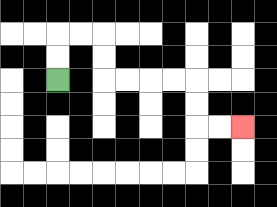{'start': '[2, 3]', 'end': '[10, 5]', 'path_directions': 'U,U,R,R,D,D,R,R,R,R,D,D,R,R', 'path_coordinates': '[[2, 3], [2, 2], [2, 1], [3, 1], [4, 1], [4, 2], [4, 3], [5, 3], [6, 3], [7, 3], [8, 3], [8, 4], [8, 5], [9, 5], [10, 5]]'}